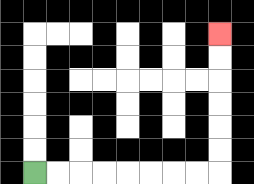{'start': '[1, 7]', 'end': '[9, 1]', 'path_directions': 'R,R,R,R,R,R,R,R,U,U,U,U,U,U', 'path_coordinates': '[[1, 7], [2, 7], [3, 7], [4, 7], [5, 7], [6, 7], [7, 7], [8, 7], [9, 7], [9, 6], [9, 5], [9, 4], [9, 3], [9, 2], [9, 1]]'}